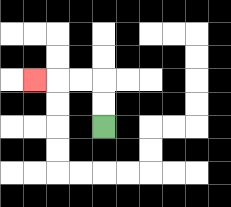{'start': '[4, 5]', 'end': '[1, 3]', 'path_directions': 'U,U,L,L,L', 'path_coordinates': '[[4, 5], [4, 4], [4, 3], [3, 3], [2, 3], [1, 3]]'}